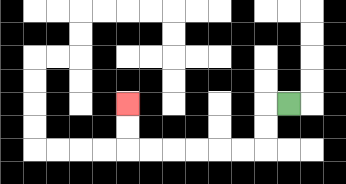{'start': '[12, 4]', 'end': '[5, 4]', 'path_directions': 'L,D,D,L,L,L,L,L,L,U,U', 'path_coordinates': '[[12, 4], [11, 4], [11, 5], [11, 6], [10, 6], [9, 6], [8, 6], [7, 6], [6, 6], [5, 6], [5, 5], [5, 4]]'}